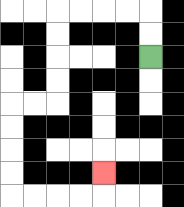{'start': '[6, 2]', 'end': '[4, 7]', 'path_directions': 'U,U,L,L,L,L,D,D,D,D,L,L,D,D,D,D,R,R,R,R,U', 'path_coordinates': '[[6, 2], [6, 1], [6, 0], [5, 0], [4, 0], [3, 0], [2, 0], [2, 1], [2, 2], [2, 3], [2, 4], [1, 4], [0, 4], [0, 5], [0, 6], [0, 7], [0, 8], [1, 8], [2, 8], [3, 8], [4, 8], [4, 7]]'}